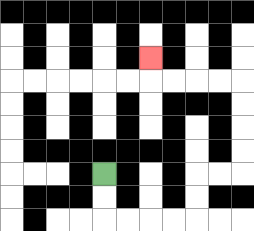{'start': '[4, 7]', 'end': '[6, 2]', 'path_directions': 'D,D,R,R,R,R,U,U,R,R,U,U,U,U,L,L,L,L,U', 'path_coordinates': '[[4, 7], [4, 8], [4, 9], [5, 9], [6, 9], [7, 9], [8, 9], [8, 8], [8, 7], [9, 7], [10, 7], [10, 6], [10, 5], [10, 4], [10, 3], [9, 3], [8, 3], [7, 3], [6, 3], [6, 2]]'}